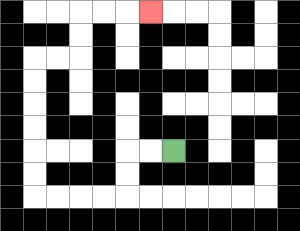{'start': '[7, 6]', 'end': '[6, 0]', 'path_directions': 'L,L,D,D,L,L,L,L,U,U,U,U,U,U,R,R,U,U,R,R,R', 'path_coordinates': '[[7, 6], [6, 6], [5, 6], [5, 7], [5, 8], [4, 8], [3, 8], [2, 8], [1, 8], [1, 7], [1, 6], [1, 5], [1, 4], [1, 3], [1, 2], [2, 2], [3, 2], [3, 1], [3, 0], [4, 0], [5, 0], [6, 0]]'}